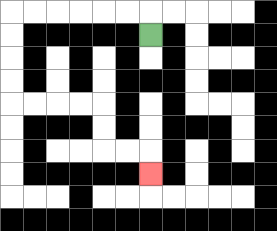{'start': '[6, 1]', 'end': '[6, 7]', 'path_directions': 'U,L,L,L,L,L,L,D,D,D,D,R,R,R,R,D,D,R,R,D', 'path_coordinates': '[[6, 1], [6, 0], [5, 0], [4, 0], [3, 0], [2, 0], [1, 0], [0, 0], [0, 1], [0, 2], [0, 3], [0, 4], [1, 4], [2, 4], [3, 4], [4, 4], [4, 5], [4, 6], [5, 6], [6, 6], [6, 7]]'}